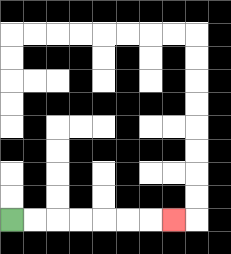{'start': '[0, 9]', 'end': '[7, 9]', 'path_directions': 'R,R,R,R,R,R,R', 'path_coordinates': '[[0, 9], [1, 9], [2, 9], [3, 9], [4, 9], [5, 9], [6, 9], [7, 9]]'}